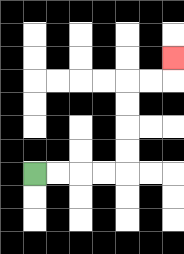{'start': '[1, 7]', 'end': '[7, 2]', 'path_directions': 'R,R,R,R,U,U,U,U,R,R,U', 'path_coordinates': '[[1, 7], [2, 7], [3, 7], [4, 7], [5, 7], [5, 6], [5, 5], [5, 4], [5, 3], [6, 3], [7, 3], [7, 2]]'}